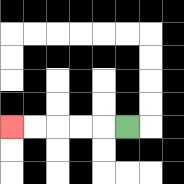{'start': '[5, 5]', 'end': '[0, 5]', 'path_directions': 'L,L,L,L,L', 'path_coordinates': '[[5, 5], [4, 5], [3, 5], [2, 5], [1, 5], [0, 5]]'}